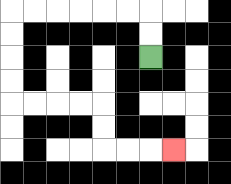{'start': '[6, 2]', 'end': '[7, 6]', 'path_directions': 'U,U,L,L,L,L,L,L,D,D,D,D,R,R,R,R,D,D,R,R,R', 'path_coordinates': '[[6, 2], [6, 1], [6, 0], [5, 0], [4, 0], [3, 0], [2, 0], [1, 0], [0, 0], [0, 1], [0, 2], [0, 3], [0, 4], [1, 4], [2, 4], [3, 4], [4, 4], [4, 5], [4, 6], [5, 6], [6, 6], [7, 6]]'}